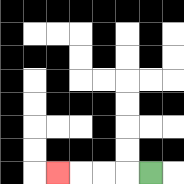{'start': '[6, 7]', 'end': '[2, 7]', 'path_directions': 'L,L,L,L', 'path_coordinates': '[[6, 7], [5, 7], [4, 7], [3, 7], [2, 7]]'}